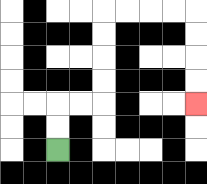{'start': '[2, 6]', 'end': '[8, 4]', 'path_directions': 'U,U,R,R,U,U,U,U,R,R,R,R,D,D,D,D', 'path_coordinates': '[[2, 6], [2, 5], [2, 4], [3, 4], [4, 4], [4, 3], [4, 2], [4, 1], [4, 0], [5, 0], [6, 0], [7, 0], [8, 0], [8, 1], [8, 2], [8, 3], [8, 4]]'}